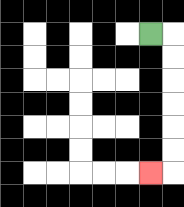{'start': '[6, 1]', 'end': '[6, 7]', 'path_directions': 'R,D,D,D,D,D,D,L', 'path_coordinates': '[[6, 1], [7, 1], [7, 2], [7, 3], [7, 4], [7, 5], [7, 6], [7, 7], [6, 7]]'}